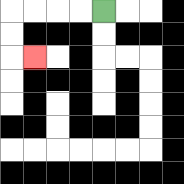{'start': '[4, 0]', 'end': '[1, 2]', 'path_directions': 'L,L,L,L,D,D,R', 'path_coordinates': '[[4, 0], [3, 0], [2, 0], [1, 0], [0, 0], [0, 1], [0, 2], [1, 2]]'}